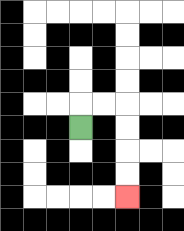{'start': '[3, 5]', 'end': '[5, 8]', 'path_directions': 'U,R,R,D,D,D,D', 'path_coordinates': '[[3, 5], [3, 4], [4, 4], [5, 4], [5, 5], [5, 6], [5, 7], [5, 8]]'}